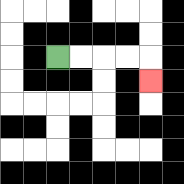{'start': '[2, 2]', 'end': '[6, 3]', 'path_directions': 'R,R,R,R,D', 'path_coordinates': '[[2, 2], [3, 2], [4, 2], [5, 2], [6, 2], [6, 3]]'}